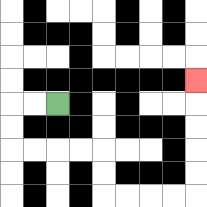{'start': '[2, 4]', 'end': '[8, 3]', 'path_directions': 'L,L,D,D,R,R,R,R,D,D,R,R,R,R,U,U,U,U,U', 'path_coordinates': '[[2, 4], [1, 4], [0, 4], [0, 5], [0, 6], [1, 6], [2, 6], [3, 6], [4, 6], [4, 7], [4, 8], [5, 8], [6, 8], [7, 8], [8, 8], [8, 7], [8, 6], [8, 5], [8, 4], [8, 3]]'}